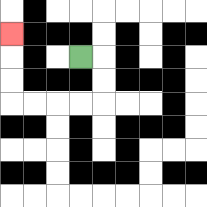{'start': '[3, 2]', 'end': '[0, 1]', 'path_directions': 'R,D,D,L,L,L,L,U,U,U', 'path_coordinates': '[[3, 2], [4, 2], [4, 3], [4, 4], [3, 4], [2, 4], [1, 4], [0, 4], [0, 3], [0, 2], [0, 1]]'}